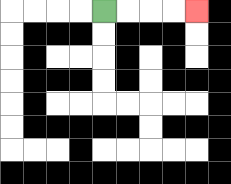{'start': '[4, 0]', 'end': '[8, 0]', 'path_directions': 'R,R,R,R', 'path_coordinates': '[[4, 0], [5, 0], [6, 0], [7, 0], [8, 0]]'}